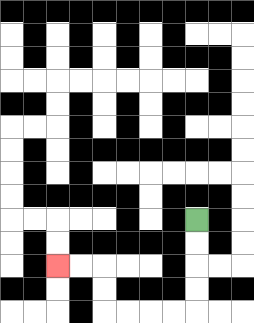{'start': '[8, 9]', 'end': '[2, 11]', 'path_directions': 'D,D,D,D,L,L,L,L,U,U,L,L', 'path_coordinates': '[[8, 9], [8, 10], [8, 11], [8, 12], [8, 13], [7, 13], [6, 13], [5, 13], [4, 13], [4, 12], [4, 11], [3, 11], [2, 11]]'}